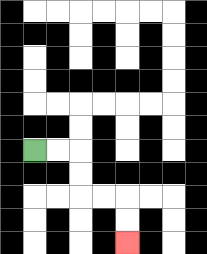{'start': '[1, 6]', 'end': '[5, 10]', 'path_directions': 'R,R,D,D,R,R,D,D', 'path_coordinates': '[[1, 6], [2, 6], [3, 6], [3, 7], [3, 8], [4, 8], [5, 8], [5, 9], [5, 10]]'}